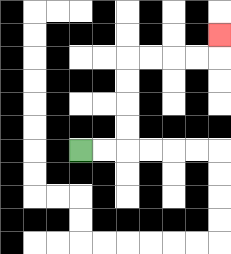{'start': '[3, 6]', 'end': '[9, 1]', 'path_directions': 'R,R,U,U,U,U,R,R,R,R,U', 'path_coordinates': '[[3, 6], [4, 6], [5, 6], [5, 5], [5, 4], [5, 3], [5, 2], [6, 2], [7, 2], [8, 2], [9, 2], [9, 1]]'}